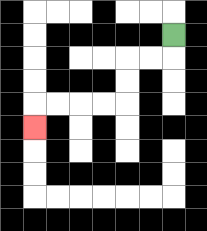{'start': '[7, 1]', 'end': '[1, 5]', 'path_directions': 'D,L,L,D,D,L,L,L,L,D', 'path_coordinates': '[[7, 1], [7, 2], [6, 2], [5, 2], [5, 3], [5, 4], [4, 4], [3, 4], [2, 4], [1, 4], [1, 5]]'}